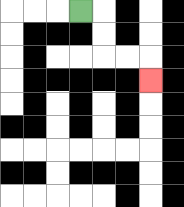{'start': '[3, 0]', 'end': '[6, 3]', 'path_directions': 'R,D,D,R,R,D', 'path_coordinates': '[[3, 0], [4, 0], [4, 1], [4, 2], [5, 2], [6, 2], [6, 3]]'}